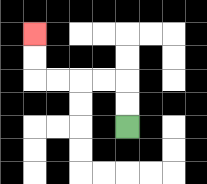{'start': '[5, 5]', 'end': '[1, 1]', 'path_directions': 'U,U,L,L,L,L,U,U', 'path_coordinates': '[[5, 5], [5, 4], [5, 3], [4, 3], [3, 3], [2, 3], [1, 3], [1, 2], [1, 1]]'}